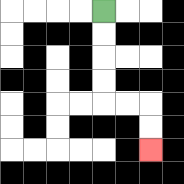{'start': '[4, 0]', 'end': '[6, 6]', 'path_directions': 'D,D,D,D,R,R,D,D', 'path_coordinates': '[[4, 0], [4, 1], [4, 2], [4, 3], [4, 4], [5, 4], [6, 4], [6, 5], [6, 6]]'}